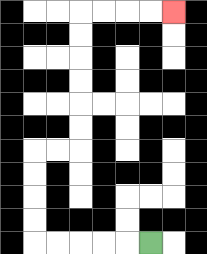{'start': '[6, 10]', 'end': '[7, 0]', 'path_directions': 'L,L,L,L,L,U,U,U,U,R,R,U,U,U,U,U,U,R,R,R,R', 'path_coordinates': '[[6, 10], [5, 10], [4, 10], [3, 10], [2, 10], [1, 10], [1, 9], [1, 8], [1, 7], [1, 6], [2, 6], [3, 6], [3, 5], [3, 4], [3, 3], [3, 2], [3, 1], [3, 0], [4, 0], [5, 0], [6, 0], [7, 0]]'}